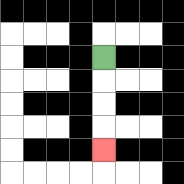{'start': '[4, 2]', 'end': '[4, 6]', 'path_directions': 'D,D,D,D', 'path_coordinates': '[[4, 2], [4, 3], [4, 4], [4, 5], [4, 6]]'}